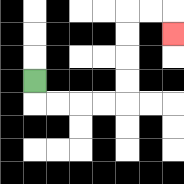{'start': '[1, 3]', 'end': '[7, 1]', 'path_directions': 'D,R,R,R,R,U,U,U,U,R,R,D', 'path_coordinates': '[[1, 3], [1, 4], [2, 4], [3, 4], [4, 4], [5, 4], [5, 3], [5, 2], [5, 1], [5, 0], [6, 0], [7, 0], [7, 1]]'}